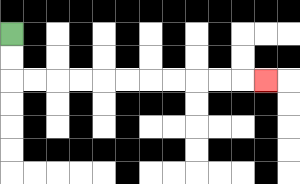{'start': '[0, 1]', 'end': '[11, 3]', 'path_directions': 'D,D,R,R,R,R,R,R,R,R,R,R,R', 'path_coordinates': '[[0, 1], [0, 2], [0, 3], [1, 3], [2, 3], [3, 3], [4, 3], [5, 3], [6, 3], [7, 3], [8, 3], [9, 3], [10, 3], [11, 3]]'}